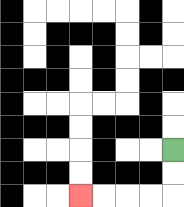{'start': '[7, 6]', 'end': '[3, 8]', 'path_directions': 'D,D,L,L,L,L', 'path_coordinates': '[[7, 6], [7, 7], [7, 8], [6, 8], [5, 8], [4, 8], [3, 8]]'}